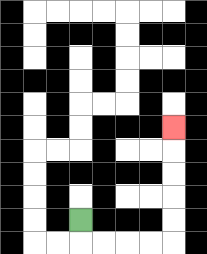{'start': '[3, 9]', 'end': '[7, 5]', 'path_directions': 'D,R,R,R,R,U,U,U,U,U', 'path_coordinates': '[[3, 9], [3, 10], [4, 10], [5, 10], [6, 10], [7, 10], [7, 9], [7, 8], [7, 7], [7, 6], [7, 5]]'}